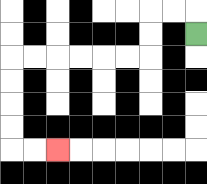{'start': '[8, 1]', 'end': '[2, 6]', 'path_directions': 'U,L,L,D,D,L,L,L,L,L,L,D,D,D,D,R,R', 'path_coordinates': '[[8, 1], [8, 0], [7, 0], [6, 0], [6, 1], [6, 2], [5, 2], [4, 2], [3, 2], [2, 2], [1, 2], [0, 2], [0, 3], [0, 4], [0, 5], [0, 6], [1, 6], [2, 6]]'}